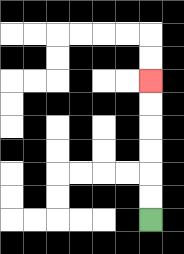{'start': '[6, 9]', 'end': '[6, 3]', 'path_directions': 'U,U,U,U,U,U', 'path_coordinates': '[[6, 9], [6, 8], [6, 7], [6, 6], [6, 5], [6, 4], [6, 3]]'}